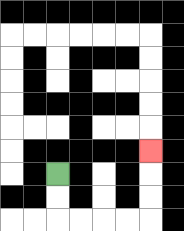{'start': '[2, 7]', 'end': '[6, 6]', 'path_directions': 'D,D,R,R,R,R,U,U,U', 'path_coordinates': '[[2, 7], [2, 8], [2, 9], [3, 9], [4, 9], [5, 9], [6, 9], [6, 8], [6, 7], [6, 6]]'}